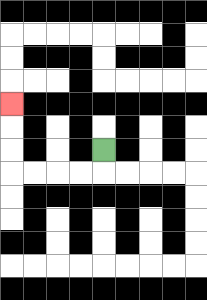{'start': '[4, 6]', 'end': '[0, 4]', 'path_directions': 'D,L,L,L,L,U,U,U', 'path_coordinates': '[[4, 6], [4, 7], [3, 7], [2, 7], [1, 7], [0, 7], [0, 6], [0, 5], [0, 4]]'}